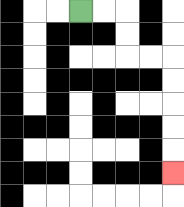{'start': '[3, 0]', 'end': '[7, 7]', 'path_directions': 'R,R,D,D,R,R,D,D,D,D,D', 'path_coordinates': '[[3, 0], [4, 0], [5, 0], [5, 1], [5, 2], [6, 2], [7, 2], [7, 3], [7, 4], [7, 5], [7, 6], [7, 7]]'}